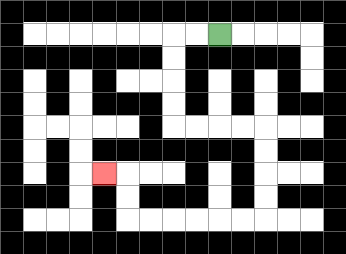{'start': '[9, 1]', 'end': '[4, 7]', 'path_directions': 'L,L,D,D,D,D,R,R,R,R,D,D,D,D,L,L,L,L,L,L,U,U,L', 'path_coordinates': '[[9, 1], [8, 1], [7, 1], [7, 2], [7, 3], [7, 4], [7, 5], [8, 5], [9, 5], [10, 5], [11, 5], [11, 6], [11, 7], [11, 8], [11, 9], [10, 9], [9, 9], [8, 9], [7, 9], [6, 9], [5, 9], [5, 8], [5, 7], [4, 7]]'}